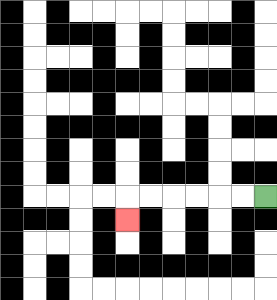{'start': '[11, 8]', 'end': '[5, 9]', 'path_directions': 'L,L,L,L,L,L,D', 'path_coordinates': '[[11, 8], [10, 8], [9, 8], [8, 8], [7, 8], [6, 8], [5, 8], [5, 9]]'}